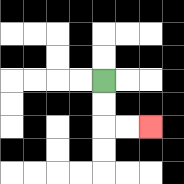{'start': '[4, 3]', 'end': '[6, 5]', 'path_directions': 'D,D,R,R', 'path_coordinates': '[[4, 3], [4, 4], [4, 5], [5, 5], [6, 5]]'}